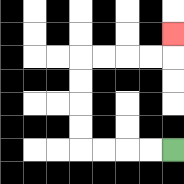{'start': '[7, 6]', 'end': '[7, 1]', 'path_directions': 'L,L,L,L,U,U,U,U,R,R,R,R,U', 'path_coordinates': '[[7, 6], [6, 6], [5, 6], [4, 6], [3, 6], [3, 5], [3, 4], [3, 3], [3, 2], [4, 2], [5, 2], [6, 2], [7, 2], [7, 1]]'}